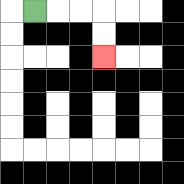{'start': '[1, 0]', 'end': '[4, 2]', 'path_directions': 'R,R,R,D,D', 'path_coordinates': '[[1, 0], [2, 0], [3, 0], [4, 0], [4, 1], [4, 2]]'}